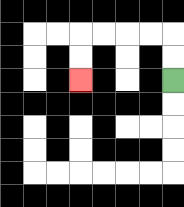{'start': '[7, 3]', 'end': '[3, 3]', 'path_directions': 'U,U,L,L,L,L,D,D', 'path_coordinates': '[[7, 3], [7, 2], [7, 1], [6, 1], [5, 1], [4, 1], [3, 1], [3, 2], [3, 3]]'}